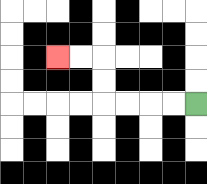{'start': '[8, 4]', 'end': '[2, 2]', 'path_directions': 'L,L,L,L,U,U,L,L', 'path_coordinates': '[[8, 4], [7, 4], [6, 4], [5, 4], [4, 4], [4, 3], [4, 2], [3, 2], [2, 2]]'}